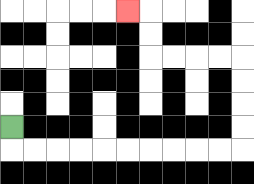{'start': '[0, 5]', 'end': '[5, 0]', 'path_directions': 'D,R,R,R,R,R,R,R,R,R,R,U,U,U,U,L,L,L,L,U,U,L', 'path_coordinates': '[[0, 5], [0, 6], [1, 6], [2, 6], [3, 6], [4, 6], [5, 6], [6, 6], [7, 6], [8, 6], [9, 6], [10, 6], [10, 5], [10, 4], [10, 3], [10, 2], [9, 2], [8, 2], [7, 2], [6, 2], [6, 1], [6, 0], [5, 0]]'}